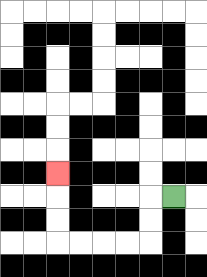{'start': '[7, 8]', 'end': '[2, 7]', 'path_directions': 'L,D,D,L,L,L,L,U,U,U', 'path_coordinates': '[[7, 8], [6, 8], [6, 9], [6, 10], [5, 10], [4, 10], [3, 10], [2, 10], [2, 9], [2, 8], [2, 7]]'}